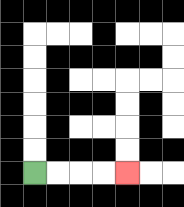{'start': '[1, 7]', 'end': '[5, 7]', 'path_directions': 'R,R,R,R', 'path_coordinates': '[[1, 7], [2, 7], [3, 7], [4, 7], [5, 7]]'}